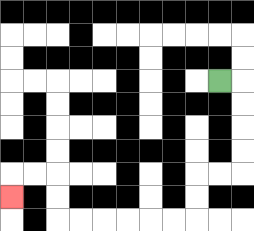{'start': '[9, 3]', 'end': '[0, 8]', 'path_directions': 'R,D,D,D,D,L,L,D,D,L,L,L,L,L,L,U,U,L,L,D', 'path_coordinates': '[[9, 3], [10, 3], [10, 4], [10, 5], [10, 6], [10, 7], [9, 7], [8, 7], [8, 8], [8, 9], [7, 9], [6, 9], [5, 9], [4, 9], [3, 9], [2, 9], [2, 8], [2, 7], [1, 7], [0, 7], [0, 8]]'}